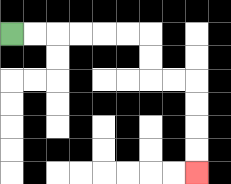{'start': '[0, 1]', 'end': '[8, 7]', 'path_directions': 'R,R,R,R,R,R,D,D,R,R,D,D,D,D', 'path_coordinates': '[[0, 1], [1, 1], [2, 1], [3, 1], [4, 1], [5, 1], [6, 1], [6, 2], [6, 3], [7, 3], [8, 3], [8, 4], [8, 5], [8, 6], [8, 7]]'}